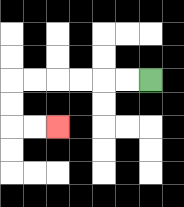{'start': '[6, 3]', 'end': '[2, 5]', 'path_directions': 'L,L,L,L,L,L,D,D,R,R', 'path_coordinates': '[[6, 3], [5, 3], [4, 3], [3, 3], [2, 3], [1, 3], [0, 3], [0, 4], [0, 5], [1, 5], [2, 5]]'}